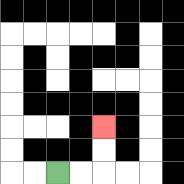{'start': '[2, 7]', 'end': '[4, 5]', 'path_directions': 'R,R,U,U', 'path_coordinates': '[[2, 7], [3, 7], [4, 7], [4, 6], [4, 5]]'}